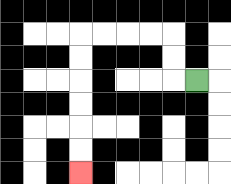{'start': '[8, 3]', 'end': '[3, 7]', 'path_directions': 'L,U,U,L,L,L,L,D,D,D,D,D,D', 'path_coordinates': '[[8, 3], [7, 3], [7, 2], [7, 1], [6, 1], [5, 1], [4, 1], [3, 1], [3, 2], [3, 3], [3, 4], [3, 5], [3, 6], [3, 7]]'}